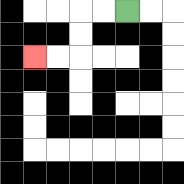{'start': '[5, 0]', 'end': '[1, 2]', 'path_directions': 'L,L,D,D,L,L', 'path_coordinates': '[[5, 0], [4, 0], [3, 0], [3, 1], [3, 2], [2, 2], [1, 2]]'}